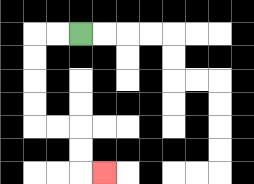{'start': '[3, 1]', 'end': '[4, 7]', 'path_directions': 'L,L,D,D,D,D,R,R,D,D,R', 'path_coordinates': '[[3, 1], [2, 1], [1, 1], [1, 2], [1, 3], [1, 4], [1, 5], [2, 5], [3, 5], [3, 6], [3, 7], [4, 7]]'}